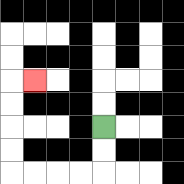{'start': '[4, 5]', 'end': '[1, 3]', 'path_directions': 'D,D,L,L,L,L,U,U,U,U,R', 'path_coordinates': '[[4, 5], [4, 6], [4, 7], [3, 7], [2, 7], [1, 7], [0, 7], [0, 6], [0, 5], [0, 4], [0, 3], [1, 3]]'}